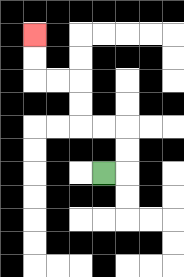{'start': '[4, 7]', 'end': '[1, 1]', 'path_directions': 'R,U,U,L,L,U,U,L,L,U,U', 'path_coordinates': '[[4, 7], [5, 7], [5, 6], [5, 5], [4, 5], [3, 5], [3, 4], [3, 3], [2, 3], [1, 3], [1, 2], [1, 1]]'}